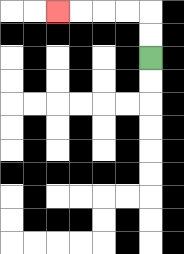{'start': '[6, 2]', 'end': '[2, 0]', 'path_directions': 'U,U,L,L,L,L', 'path_coordinates': '[[6, 2], [6, 1], [6, 0], [5, 0], [4, 0], [3, 0], [2, 0]]'}